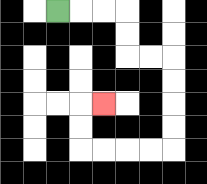{'start': '[2, 0]', 'end': '[4, 4]', 'path_directions': 'R,R,R,D,D,R,R,D,D,D,D,L,L,L,L,U,U,R', 'path_coordinates': '[[2, 0], [3, 0], [4, 0], [5, 0], [5, 1], [5, 2], [6, 2], [7, 2], [7, 3], [7, 4], [7, 5], [7, 6], [6, 6], [5, 6], [4, 6], [3, 6], [3, 5], [3, 4], [4, 4]]'}